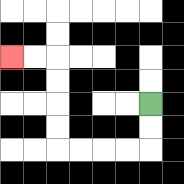{'start': '[6, 4]', 'end': '[0, 2]', 'path_directions': 'D,D,L,L,L,L,U,U,U,U,L,L', 'path_coordinates': '[[6, 4], [6, 5], [6, 6], [5, 6], [4, 6], [3, 6], [2, 6], [2, 5], [2, 4], [2, 3], [2, 2], [1, 2], [0, 2]]'}